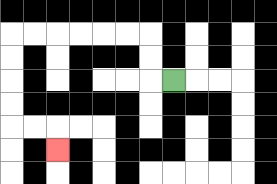{'start': '[7, 3]', 'end': '[2, 6]', 'path_directions': 'L,U,U,L,L,L,L,L,L,D,D,D,D,R,R,D', 'path_coordinates': '[[7, 3], [6, 3], [6, 2], [6, 1], [5, 1], [4, 1], [3, 1], [2, 1], [1, 1], [0, 1], [0, 2], [0, 3], [0, 4], [0, 5], [1, 5], [2, 5], [2, 6]]'}